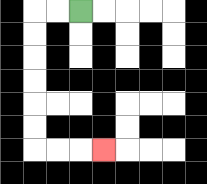{'start': '[3, 0]', 'end': '[4, 6]', 'path_directions': 'L,L,D,D,D,D,D,D,R,R,R', 'path_coordinates': '[[3, 0], [2, 0], [1, 0], [1, 1], [1, 2], [1, 3], [1, 4], [1, 5], [1, 6], [2, 6], [3, 6], [4, 6]]'}